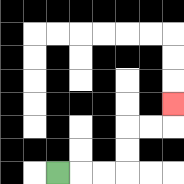{'start': '[2, 7]', 'end': '[7, 4]', 'path_directions': 'R,R,R,U,U,R,R,U', 'path_coordinates': '[[2, 7], [3, 7], [4, 7], [5, 7], [5, 6], [5, 5], [6, 5], [7, 5], [7, 4]]'}